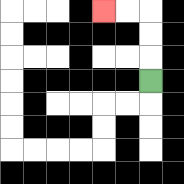{'start': '[6, 3]', 'end': '[4, 0]', 'path_directions': 'U,U,U,L,L', 'path_coordinates': '[[6, 3], [6, 2], [6, 1], [6, 0], [5, 0], [4, 0]]'}